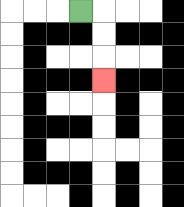{'start': '[3, 0]', 'end': '[4, 3]', 'path_directions': 'R,D,D,D', 'path_coordinates': '[[3, 0], [4, 0], [4, 1], [4, 2], [4, 3]]'}